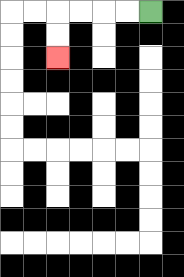{'start': '[6, 0]', 'end': '[2, 2]', 'path_directions': 'L,L,L,L,D,D', 'path_coordinates': '[[6, 0], [5, 0], [4, 0], [3, 0], [2, 0], [2, 1], [2, 2]]'}